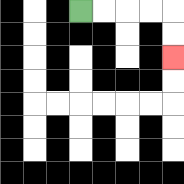{'start': '[3, 0]', 'end': '[7, 2]', 'path_directions': 'R,R,R,R,D,D', 'path_coordinates': '[[3, 0], [4, 0], [5, 0], [6, 0], [7, 0], [7, 1], [7, 2]]'}